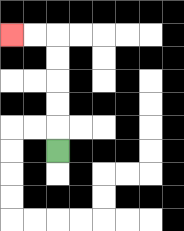{'start': '[2, 6]', 'end': '[0, 1]', 'path_directions': 'U,U,U,U,U,L,L', 'path_coordinates': '[[2, 6], [2, 5], [2, 4], [2, 3], [2, 2], [2, 1], [1, 1], [0, 1]]'}